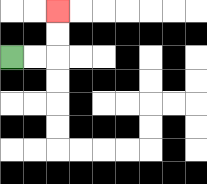{'start': '[0, 2]', 'end': '[2, 0]', 'path_directions': 'R,R,U,U', 'path_coordinates': '[[0, 2], [1, 2], [2, 2], [2, 1], [2, 0]]'}